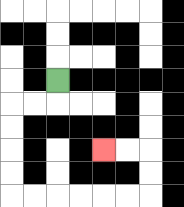{'start': '[2, 3]', 'end': '[4, 6]', 'path_directions': 'D,L,L,D,D,D,D,R,R,R,R,R,R,U,U,L,L', 'path_coordinates': '[[2, 3], [2, 4], [1, 4], [0, 4], [0, 5], [0, 6], [0, 7], [0, 8], [1, 8], [2, 8], [3, 8], [4, 8], [5, 8], [6, 8], [6, 7], [6, 6], [5, 6], [4, 6]]'}